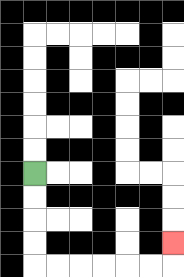{'start': '[1, 7]', 'end': '[7, 10]', 'path_directions': 'D,D,D,D,R,R,R,R,R,R,U', 'path_coordinates': '[[1, 7], [1, 8], [1, 9], [1, 10], [1, 11], [2, 11], [3, 11], [4, 11], [5, 11], [6, 11], [7, 11], [7, 10]]'}